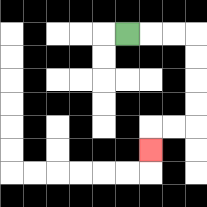{'start': '[5, 1]', 'end': '[6, 6]', 'path_directions': 'R,R,R,D,D,D,D,L,L,D', 'path_coordinates': '[[5, 1], [6, 1], [7, 1], [8, 1], [8, 2], [8, 3], [8, 4], [8, 5], [7, 5], [6, 5], [6, 6]]'}